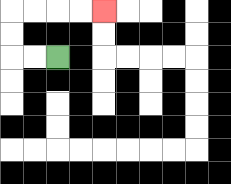{'start': '[2, 2]', 'end': '[4, 0]', 'path_directions': 'L,L,U,U,R,R,R,R', 'path_coordinates': '[[2, 2], [1, 2], [0, 2], [0, 1], [0, 0], [1, 0], [2, 0], [3, 0], [4, 0]]'}